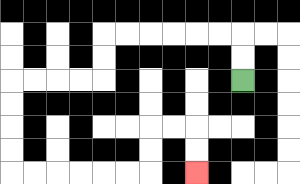{'start': '[10, 3]', 'end': '[8, 7]', 'path_directions': 'U,U,L,L,L,L,L,L,D,D,L,L,L,L,D,D,D,D,R,R,R,R,R,R,U,U,R,R,D,D', 'path_coordinates': '[[10, 3], [10, 2], [10, 1], [9, 1], [8, 1], [7, 1], [6, 1], [5, 1], [4, 1], [4, 2], [4, 3], [3, 3], [2, 3], [1, 3], [0, 3], [0, 4], [0, 5], [0, 6], [0, 7], [1, 7], [2, 7], [3, 7], [4, 7], [5, 7], [6, 7], [6, 6], [6, 5], [7, 5], [8, 5], [8, 6], [8, 7]]'}